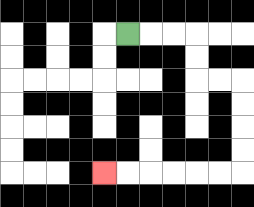{'start': '[5, 1]', 'end': '[4, 7]', 'path_directions': 'R,R,R,D,D,R,R,D,D,D,D,L,L,L,L,L,L', 'path_coordinates': '[[5, 1], [6, 1], [7, 1], [8, 1], [8, 2], [8, 3], [9, 3], [10, 3], [10, 4], [10, 5], [10, 6], [10, 7], [9, 7], [8, 7], [7, 7], [6, 7], [5, 7], [4, 7]]'}